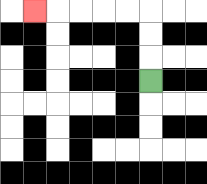{'start': '[6, 3]', 'end': '[1, 0]', 'path_directions': 'U,U,U,L,L,L,L,L', 'path_coordinates': '[[6, 3], [6, 2], [6, 1], [6, 0], [5, 0], [4, 0], [3, 0], [2, 0], [1, 0]]'}